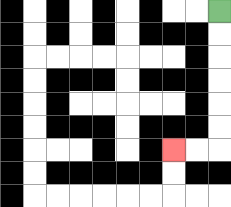{'start': '[9, 0]', 'end': '[7, 6]', 'path_directions': 'D,D,D,D,D,D,L,L', 'path_coordinates': '[[9, 0], [9, 1], [9, 2], [9, 3], [9, 4], [9, 5], [9, 6], [8, 6], [7, 6]]'}